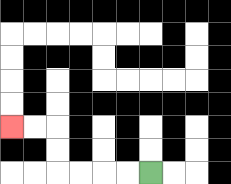{'start': '[6, 7]', 'end': '[0, 5]', 'path_directions': 'L,L,L,L,U,U,L,L', 'path_coordinates': '[[6, 7], [5, 7], [4, 7], [3, 7], [2, 7], [2, 6], [2, 5], [1, 5], [0, 5]]'}